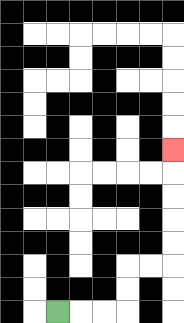{'start': '[2, 13]', 'end': '[7, 6]', 'path_directions': 'R,R,R,U,U,R,R,U,U,U,U,U', 'path_coordinates': '[[2, 13], [3, 13], [4, 13], [5, 13], [5, 12], [5, 11], [6, 11], [7, 11], [7, 10], [7, 9], [7, 8], [7, 7], [7, 6]]'}